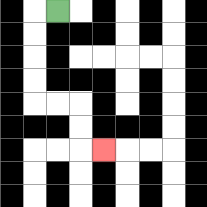{'start': '[2, 0]', 'end': '[4, 6]', 'path_directions': 'L,D,D,D,D,R,R,D,D,R', 'path_coordinates': '[[2, 0], [1, 0], [1, 1], [1, 2], [1, 3], [1, 4], [2, 4], [3, 4], [3, 5], [3, 6], [4, 6]]'}